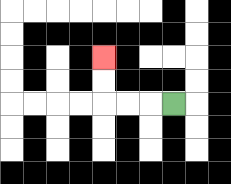{'start': '[7, 4]', 'end': '[4, 2]', 'path_directions': 'L,L,L,U,U', 'path_coordinates': '[[7, 4], [6, 4], [5, 4], [4, 4], [4, 3], [4, 2]]'}